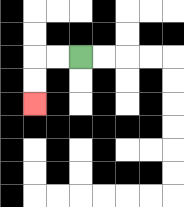{'start': '[3, 2]', 'end': '[1, 4]', 'path_directions': 'L,L,D,D', 'path_coordinates': '[[3, 2], [2, 2], [1, 2], [1, 3], [1, 4]]'}